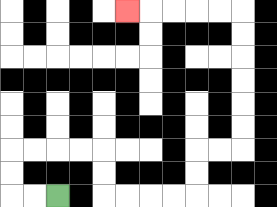{'start': '[2, 8]', 'end': '[5, 0]', 'path_directions': 'L,L,U,U,R,R,R,R,D,D,R,R,R,R,U,U,R,R,U,U,U,U,U,U,L,L,L,L,L', 'path_coordinates': '[[2, 8], [1, 8], [0, 8], [0, 7], [0, 6], [1, 6], [2, 6], [3, 6], [4, 6], [4, 7], [4, 8], [5, 8], [6, 8], [7, 8], [8, 8], [8, 7], [8, 6], [9, 6], [10, 6], [10, 5], [10, 4], [10, 3], [10, 2], [10, 1], [10, 0], [9, 0], [8, 0], [7, 0], [6, 0], [5, 0]]'}